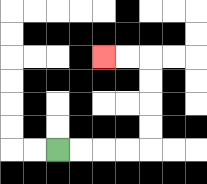{'start': '[2, 6]', 'end': '[4, 2]', 'path_directions': 'R,R,R,R,U,U,U,U,L,L', 'path_coordinates': '[[2, 6], [3, 6], [4, 6], [5, 6], [6, 6], [6, 5], [6, 4], [6, 3], [6, 2], [5, 2], [4, 2]]'}